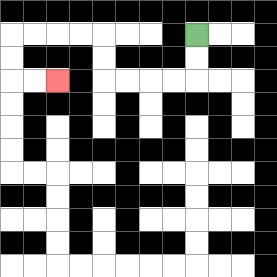{'start': '[8, 1]', 'end': '[2, 3]', 'path_directions': 'D,D,L,L,L,L,U,U,L,L,L,L,D,D,R,R', 'path_coordinates': '[[8, 1], [8, 2], [8, 3], [7, 3], [6, 3], [5, 3], [4, 3], [4, 2], [4, 1], [3, 1], [2, 1], [1, 1], [0, 1], [0, 2], [0, 3], [1, 3], [2, 3]]'}